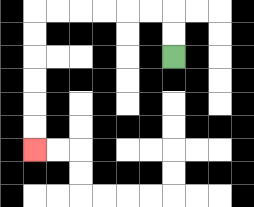{'start': '[7, 2]', 'end': '[1, 6]', 'path_directions': 'U,U,L,L,L,L,L,L,D,D,D,D,D,D', 'path_coordinates': '[[7, 2], [7, 1], [7, 0], [6, 0], [5, 0], [4, 0], [3, 0], [2, 0], [1, 0], [1, 1], [1, 2], [1, 3], [1, 4], [1, 5], [1, 6]]'}